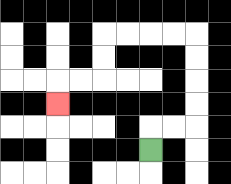{'start': '[6, 6]', 'end': '[2, 4]', 'path_directions': 'U,R,R,U,U,U,U,L,L,L,L,D,D,L,L,D', 'path_coordinates': '[[6, 6], [6, 5], [7, 5], [8, 5], [8, 4], [8, 3], [8, 2], [8, 1], [7, 1], [6, 1], [5, 1], [4, 1], [4, 2], [4, 3], [3, 3], [2, 3], [2, 4]]'}